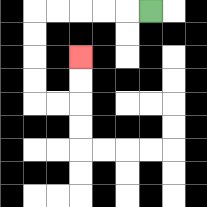{'start': '[6, 0]', 'end': '[3, 2]', 'path_directions': 'L,L,L,L,L,D,D,D,D,R,R,U,U', 'path_coordinates': '[[6, 0], [5, 0], [4, 0], [3, 0], [2, 0], [1, 0], [1, 1], [1, 2], [1, 3], [1, 4], [2, 4], [3, 4], [3, 3], [3, 2]]'}